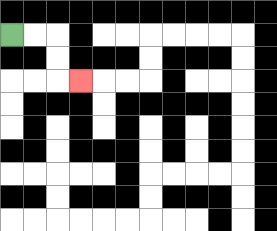{'start': '[0, 1]', 'end': '[3, 3]', 'path_directions': 'R,R,D,D,R', 'path_coordinates': '[[0, 1], [1, 1], [2, 1], [2, 2], [2, 3], [3, 3]]'}